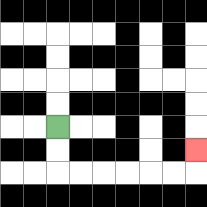{'start': '[2, 5]', 'end': '[8, 6]', 'path_directions': 'D,D,R,R,R,R,R,R,U', 'path_coordinates': '[[2, 5], [2, 6], [2, 7], [3, 7], [4, 7], [5, 7], [6, 7], [7, 7], [8, 7], [8, 6]]'}